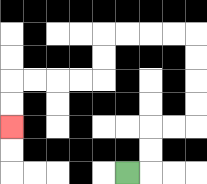{'start': '[5, 7]', 'end': '[0, 5]', 'path_directions': 'R,U,U,R,R,U,U,U,U,L,L,L,L,D,D,L,L,L,L,D,D', 'path_coordinates': '[[5, 7], [6, 7], [6, 6], [6, 5], [7, 5], [8, 5], [8, 4], [8, 3], [8, 2], [8, 1], [7, 1], [6, 1], [5, 1], [4, 1], [4, 2], [4, 3], [3, 3], [2, 3], [1, 3], [0, 3], [0, 4], [0, 5]]'}